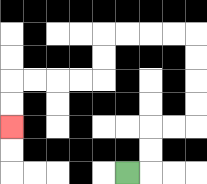{'start': '[5, 7]', 'end': '[0, 5]', 'path_directions': 'R,U,U,R,R,U,U,U,U,L,L,L,L,D,D,L,L,L,L,D,D', 'path_coordinates': '[[5, 7], [6, 7], [6, 6], [6, 5], [7, 5], [8, 5], [8, 4], [8, 3], [8, 2], [8, 1], [7, 1], [6, 1], [5, 1], [4, 1], [4, 2], [4, 3], [3, 3], [2, 3], [1, 3], [0, 3], [0, 4], [0, 5]]'}